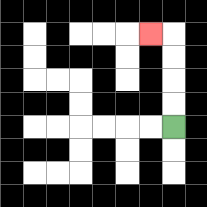{'start': '[7, 5]', 'end': '[6, 1]', 'path_directions': 'U,U,U,U,L', 'path_coordinates': '[[7, 5], [7, 4], [7, 3], [7, 2], [7, 1], [6, 1]]'}